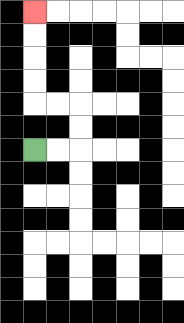{'start': '[1, 6]', 'end': '[1, 0]', 'path_directions': 'R,R,U,U,L,L,U,U,U,U', 'path_coordinates': '[[1, 6], [2, 6], [3, 6], [3, 5], [3, 4], [2, 4], [1, 4], [1, 3], [1, 2], [1, 1], [1, 0]]'}